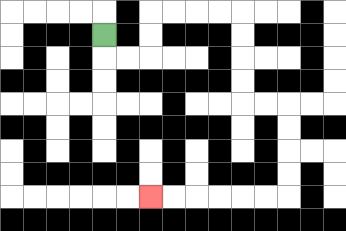{'start': '[4, 1]', 'end': '[6, 8]', 'path_directions': 'D,R,R,U,U,R,R,R,R,D,D,D,D,R,R,D,D,D,D,L,L,L,L,L,L', 'path_coordinates': '[[4, 1], [4, 2], [5, 2], [6, 2], [6, 1], [6, 0], [7, 0], [8, 0], [9, 0], [10, 0], [10, 1], [10, 2], [10, 3], [10, 4], [11, 4], [12, 4], [12, 5], [12, 6], [12, 7], [12, 8], [11, 8], [10, 8], [9, 8], [8, 8], [7, 8], [6, 8]]'}